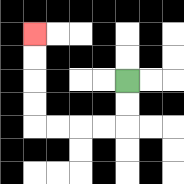{'start': '[5, 3]', 'end': '[1, 1]', 'path_directions': 'D,D,L,L,L,L,U,U,U,U', 'path_coordinates': '[[5, 3], [5, 4], [5, 5], [4, 5], [3, 5], [2, 5], [1, 5], [1, 4], [1, 3], [1, 2], [1, 1]]'}